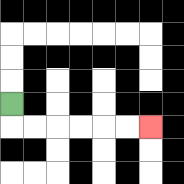{'start': '[0, 4]', 'end': '[6, 5]', 'path_directions': 'D,R,R,R,R,R,R', 'path_coordinates': '[[0, 4], [0, 5], [1, 5], [2, 5], [3, 5], [4, 5], [5, 5], [6, 5]]'}